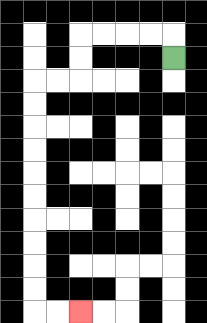{'start': '[7, 2]', 'end': '[3, 13]', 'path_directions': 'U,L,L,L,L,D,D,L,L,D,D,D,D,D,D,D,D,D,D,R,R', 'path_coordinates': '[[7, 2], [7, 1], [6, 1], [5, 1], [4, 1], [3, 1], [3, 2], [3, 3], [2, 3], [1, 3], [1, 4], [1, 5], [1, 6], [1, 7], [1, 8], [1, 9], [1, 10], [1, 11], [1, 12], [1, 13], [2, 13], [3, 13]]'}